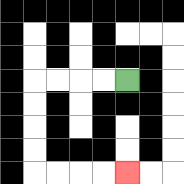{'start': '[5, 3]', 'end': '[5, 7]', 'path_directions': 'L,L,L,L,D,D,D,D,R,R,R,R', 'path_coordinates': '[[5, 3], [4, 3], [3, 3], [2, 3], [1, 3], [1, 4], [1, 5], [1, 6], [1, 7], [2, 7], [3, 7], [4, 7], [5, 7]]'}